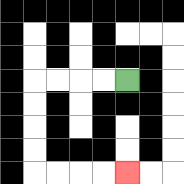{'start': '[5, 3]', 'end': '[5, 7]', 'path_directions': 'L,L,L,L,D,D,D,D,R,R,R,R', 'path_coordinates': '[[5, 3], [4, 3], [3, 3], [2, 3], [1, 3], [1, 4], [1, 5], [1, 6], [1, 7], [2, 7], [3, 7], [4, 7], [5, 7]]'}